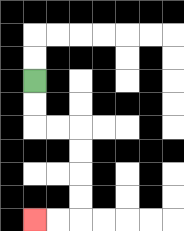{'start': '[1, 3]', 'end': '[1, 9]', 'path_directions': 'D,D,R,R,D,D,D,D,L,L', 'path_coordinates': '[[1, 3], [1, 4], [1, 5], [2, 5], [3, 5], [3, 6], [3, 7], [3, 8], [3, 9], [2, 9], [1, 9]]'}